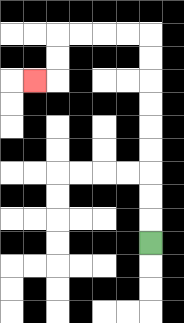{'start': '[6, 10]', 'end': '[1, 3]', 'path_directions': 'U,U,U,U,U,U,U,U,U,L,L,L,L,D,D,L', 'path_coordinates': '[[6, 10], [6, 9], [6, 8], [6, 7], [6, 6], [6, 5], [6, 4], [6, 3], [6, 2], [6, 1], [5, 1], [4, 1], [3, 1], [2, 1], [2, 2], [2, 3], [1, 3]]'}